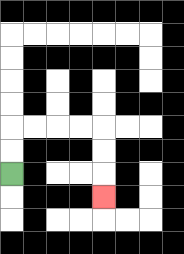{'start': '[0, 7]', 'end': '[4, 8]', 'path_directions': 'U,U,R,R,R,R,D,D,D', 'path_coordinates': '[[0, 7], [0, 6], [0, 5], [1, 5], [2, 5], [3, 5], [4, 5], [4, 6], [4, 7], [4, 8]]'}